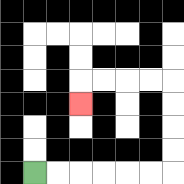{'start': '[1, 7]', 'end': '[3, 4]', 'path_directions': 'R,R,R,R,R,R,U,U,U,U,L,L,L,L,D', 'path_coordinates': '[[1, 7], [2, 7], [3, 7], [4, 7], [5, 7], [6, 7], [7, 7], [7, 6], [7, 5], [7, 4], [7, 3], [6, 3], [5, 3], [4, 3], [3, 3], [3, 4]]'}